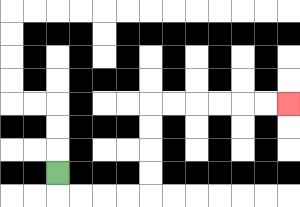{'start': '[2, 7]', 'end': '[12, 4]', 'path_directions': 'D,R,R,R,R,U,U,U,U,R,R,R,R,R,R', 'path_coordinates': '[[2, 7], [2, 8], [3, 8], [4, 8], [5, 8], [6, 8], [6, 7], [6, 6], [6, 5], [6, 4], [7, 4], [8, 4], [9, 4], [10, 4], [11, 4], [12, 4]]'}